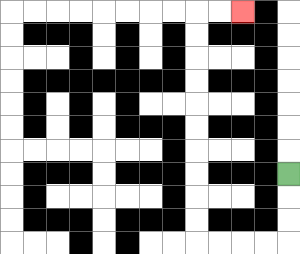{'start': '[12, 7]', 'end': '[10, 0]', 'path_directions': 'D,D,D,L,L,L,L,U,U,U,U,U,U,U,U,U,U,R,R', 'path_coordinates': '[[12, 7], [12, 8], [12, 9], [12, 10], [11, 10], [10, 10], [9, 10], [8, 10], [8, 9], [8, 8], [8, 7], [8, 6], [8, 5], [8, 4], [8, 3], [8, 2], [8, 1], [8, 0], [9, 0], [10, 0]]'}